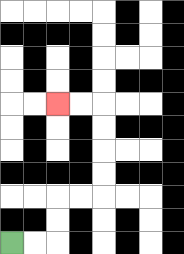{'start': '[0, 10]', 'end': '[2, 4]', 'path_directions': 'R,R,U,U,R,R,U,U,U,U,L,L', 'path_coordinates': '[[0, 10], [1, 10], [2, 10], [2, 9], [2, 8], [3, 8], [4, 8], [4, 7], [4, 6], [4, 5], [4, 4], [3, 4], [2, 4]]'}